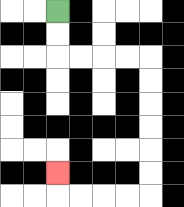{'start': '[2, 0]', 'end': '[2, 7]', 'path_directions': 'D,D,R,R,R,R,D,D,D,D,D,D,L,L,L,L,U', 'path_coordinates': '[[2, 0], [2, 1], [2, 2], [3, 2], [4, 2], [5, 2], [6, 2], [6, 3], [6, 4], [6, 5], [6, 6], [6, 7], [6, 8], [5, 8], [4, 8], [3, 8], [2, 8], [2, 7]]'}